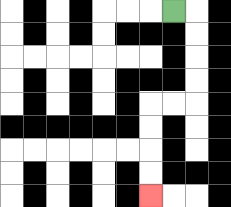{'start': '[7, 0]', 'end': '[6, 8]', 'path_directions': 'R,D,D,D,D,L,L,D,D,D,D', 'path_coordinates': '[[7, 0], [8, 0], [8, 1], [8, 2], [8, 3], [8, 4], [7, 4], [6, 4], [6, 5], [6, 6], [6, 7], [6, 8]]'}